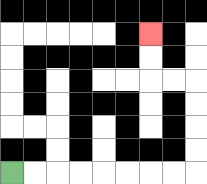{'start': '[0, 7]', 'end': '[6, 1]', 'path_directions': 'R,R,R,R,R,R,R,R,U,U,U,U,L,L,U,U', 'path_coordinates': '[[0, 7], [1, 7], [2, 7], [3, 7], [4, 7], [5, 7], [6, 7], [7, 7], [8, 7], [8, 6], [8, 5], [8, 4], [8, 3], [7, 3], [6, 3], [6, 2], [6, 1]]'}